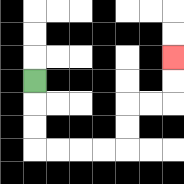{'start': '[1, 3]', 'end': '[7, 2]', 'path_directions': 'D,D,D,R,R,R,R,U,U,R,R,U,U', 'path_coordinates': '[[1, 3], [1, 4], [1, 5], [1, 6], [2, 6], [3, 6], [4, 6], [5, 6], [5, 5], [5, 4], [6, 4], [7, 4], [7, 3], [7, 2]]'}